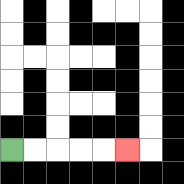{'start': '[0, 6]', 'end': '[5, 6]', 'path_directions': 'R,R,R,R,R', 'path_coordinates': '[[0, 6], [1, 6], [2, 6], [3, 6], [4, 6], [5, 6]]'}